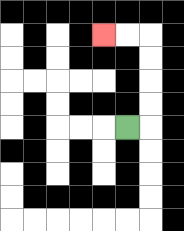{'start': '[5, 5]', 'end': '[4, 1]', 'path_directions': 'R,U,U,U,U,L,L', 'path_coordinates': '[[5, 5], [6, 5], [6, 4], [6, 3], [6, 2], [6, 1], [5, 1], [4, 1]]'}